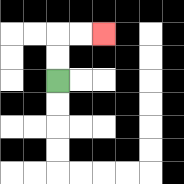{'start': '[2, 3]', 'end': '[4, 1]', 'path_directions': 'U,U,R,R', 'path_coordinates': '[[2, 3], [2, 2], [2, 1], [3, 1], [4, 1]]'}